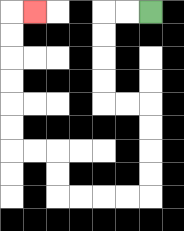{'start': '[6, 0]', 'end': '[1, 0]', 'path_directions': 'L,L,D,D,D,D,R,R,D,D,D,D,L,L,L,L,U,U,L,L,U,U,U,U,U,U,R', 'path_coordinates': '[[6, 0], [5, 0], [4, 0], [4, 1], [4, 2], [4, 3], [4, 4], [5, 4], [6, 4], [6, 5], [6, 6], [6, 7], [6, 8], [5, 8], [4, 8], [3, 8], [2, 8], [2, 7], [2, 6], [1, 6], [0, 6], [0, 5], [0, 4], [0, 3], [0, 2], [0, 1], [0, 0], [1, 0]]'}